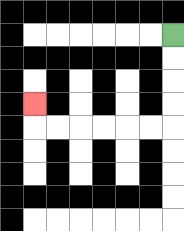{'start': '[7, 1]', 'end': '[1, 4]', 'path_directions': 'D,D,D,D,L,L,L,L,L,L,U', 'path_coordinates': '[[7, 1], [7, 2], [7, 3], [7, 4], [7, 5], [6, 5], [5, 5], [4, 5], [3, 5], [2, 5], [1, 5], [1, 4]]'}